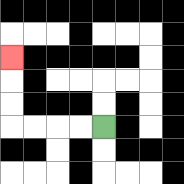{'start': '[4, 5]', 'end': '[0, 2]', 'path_directions': 'L,L,L,L,U,U,U', 'path_coordinates': '[[4, 5], [3, 5], [2, 5], [1, 5], [0, 5], [0, 4], [0, 3], [0, 2]]'}